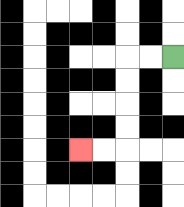{'start': '[7, 2]', 'end': '[3, 6]', 'path_directions': 'L,L,D,D,D,D,L,L', 'path_coordinates': '[[7, 2], [6, 2], [5, 2], [5, 3], [5, 4], [5, 5], [5, 6], [4, 6], [3, 6]]'}